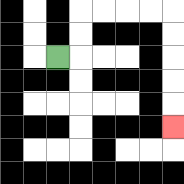{'start': '[2, 2]', 'end': '[7, 5]', 'path_directions': 'R,U,U,R,R,R,R,D,D,D,D,D', 'path_coordinates': '[[2, 2], [3, 2], [3, 1], [3, 0], [4, 0], [5, 0], [6, 0], [7, 0], [7, 1], [7, 2], [7, 3], [7, 4], [7, 5]]'}